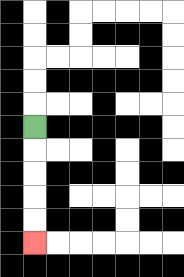{'start': '[1, 5]', 'end': '[1, 10]', 'path_directions': 'D,D,D,D,D', 'path_coordinates': '[[1, 5], [1, 6], [1, 7], [1, 8], [1, 9], [1, 10]]'}